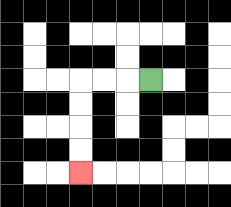{'start': '[6, 3]', 'end': '[3, 7]', 'path_directions': 'L,L,L,D,D,D,D', 'path_coordinates': '[[6, 3], [5, 3], [4, 3], [3, 3], [3, 4], [3, 5], [3, 6], [3, 7]]'}